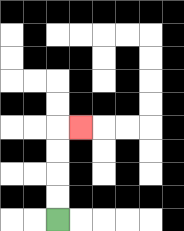{'start': '[2, 9]', 'end': '[3, 5]', 'path_directions': 'U,U,U,U,R', 'path_coordinates': '[[2, 9], [2, 8], [2, 7], [2, 6], [2, 5], [3, 5]]'}